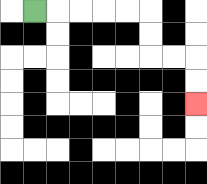{'start': '[1, 0]', 'end': '[8, 4]', 'path_directions': 'R,R,R,R,R,D,D,R,R,D,D', 'path_coordinates': '[[1, 0], [2, 0], [3, 0], [4, 0], [5, 0], [6, 0], [6, 1], [6, 2], [7, 2], [8, 2], [8, 3], [8, 4]]'}